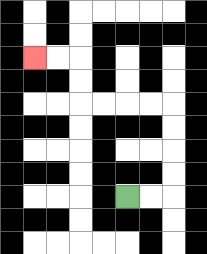{'start': '[5, 8]', 'end': '[1, 2]', 'path_directions': 'R,R,U,U,U,U,L,L,L,L,U,U,L,L', 'path_coordinates': '[[5, 8], [6, 8], [7, 8], [7, 7], [7, 6], [7, 5], [7, 4], [6, 4], [5, 4], [4, 4], [3, 4], [3, 3], [3, 2], [2, 2], [1, 2]]'}